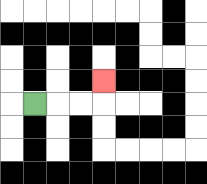{'start': '[1, 4]', 'end': '[4, 3]', 'path_directions': 'R,R,R,U', 'path_coordinates': '[[1, 4], [2, 4], [3, 4], [4, 4], [4, 3]]'}